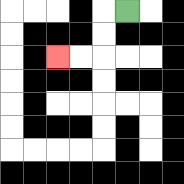{'start': '[5, 0]', 'end': '[2, 2]', 'path_directions': 'L,D,D,L,L', 'path_coordinates': '[[5, 0], [4, 0], [4, 1], [4, 2], [3, 2], [2, 2]]'}